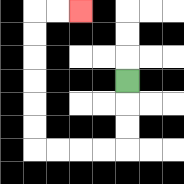{'start': '[5, 3]', 'end': '[3, 0]', 'path_directions': 'D,D,D,L,L,L,L,U,U,U,U,U,U,R,R', 'path_coordinates': '[[5, 3], [5, 4], [5, 5], [5, 6], [4, 6], [3, 6], [2, 6], [1, 6], [1, 5], [1, 4], [1, 3], [1, 2], [1, 1], [1, 0], [2, 0], [3, 0]]'}